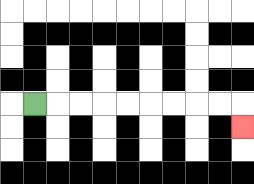{'start': '[1, 4]', 'end': '[10, 5]', 'path_directions': 'R,R,R,R,R,R,R,R,R,D', 'path_coordinates': '[[1, 4], [2, 4], [3, 4], [4, 4], [5, 4], [6, 4], [7, 4], [8, 4], [9, 4], [10, 4], [10, 5]]'}